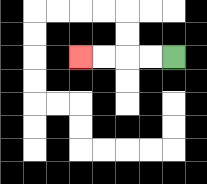{'start': '[7, 2]', 'end': '[3, 2]', 'path_directions': 'L,L,L,L', 'path_coordinates': '[[7, 2], [6, 2], [5, 2], [4, 2], [3, 2]]'}